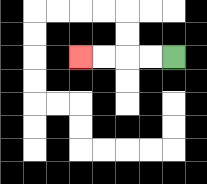{'start': '[7, 2]', 'end': '[3, 2]', 'path_directions': 'L,L,L,L', 'path_coordinates': '[[7, 2], [6, 2], [5, 2], [4, 2], [3, 2]]'}